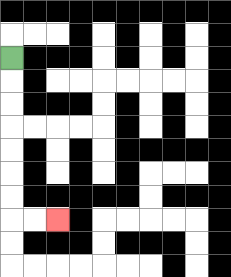{'start': '[0, 2]', 'end': '[2, 9]', 'path_directions': 'D,D,D,D,D,D,D,R,R', 'path_coordinates': '[[0, 2], [0, 3], [0, 4], [0, 5], [0, 6], [0, 7], [0, 8], [0, 9], [1, 9], [2, 9]]'}